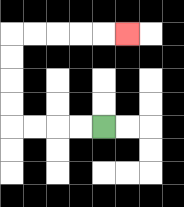{'start': '[4, 5]', 'end': '[5, 1]', 'path_directions': 'L,L,L,L,U,U,U,U,R,R,R,R,R', 'path_coordinates': '[[4, 5], [3, 5], [2, 5], [1, 5], [0, 5], [0, 4], [0, 3], [0, 2], [0, 1], [1, 1], [2, 1], [3, 1], [4, 1], [5, 1]]'}